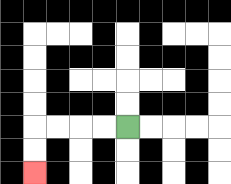{'start': '[5, 5]', 'end': '[1, 7]', 'path_directions': 'L,L,L,L,D,D', 'path_coordinates': '[[5, 5], [4, 5], [3, 5], [2, 5], [1, 5], [1, 6], [1, 7]]'}